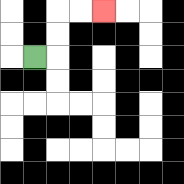{'start': '[1, 2]', 'end': '[4, 0]', 'path_directions': 'R,U,U,R,R', 'path_coordinates': '[[1, 2], [2, 2], [2, 1], [2, 0], [3, 0], [4, 0]]'}